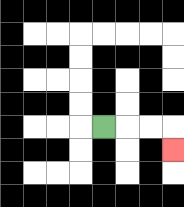{'start': '[4, 5]', 'end': '[7, 6]', 'path_directions': 'R,R,R,D', 'path_coordinates': '[[4, 5], [5, 5], [6, 5], [7, 5], [7, 6]]'}